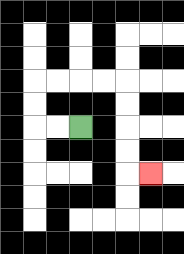{'start': '[3, 5]', 'end': '[6, 7]', 'path_directions': 'L,L,U,U,R,R,R,R,D,D,D,D,R', 'path_coordinates': '[[3, 5], [2, 5], [1, 5], [1, 4], [1, 3], [2, 3], [3, 3], [4, 3], [5, 3], [5, 4], [5, 5], [5, 6], [5, 7], [6, 7]]'}